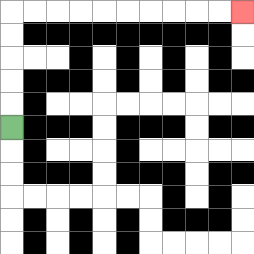{'start': '[0, 5]', 'end': '[10, 0]', 'path_directions': 'U,U,U,U,U,R,R,R,R,R,R,R,R,R,R', 'path_coordinates': '[[0, 5], [0, 4], [0, 3], [0, 2], [0, 1], [0, 0], [1, 0], [2, 0], [3, 0], [4, 0], [5, 0], [6, 0], [7, 0], [8, 0], [9, 0], [10, 0]]'}